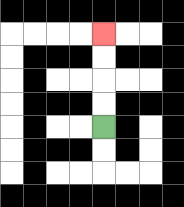{'start': '[4, 5]', 'end': '[4, 1]', 'path_directions': 'U,U,U,U', 'path_coordinates': '[[4, 5], [4, 4], [4, 3], [4, 2], [4, 1]]'}